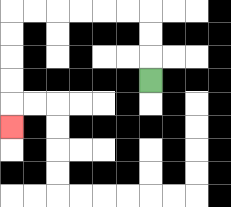{'start': '[6, 3]', 'end': '[0, 5]', 'path_directions': 'U,U,U,L,L,L,L,L,L,D,D,D,D,D', 'path_coordinates': '[[6, 3], [6, 2], [6, 1], [6, 0], [5, 0], [4, 0], [3, 0], [2, 0], [1, 0], [0, 0], [0, 1], [0, 2], [0, 3], [0, 4], [0, 5]]'}